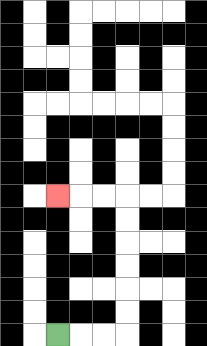{'start': '[2, 14]', 'end': '[2, 8]', 'path_directions': 'R,R,R,U,U,U,U,U,U,L,L,L', 'path_coordinates': '[[2, 14], [3, 14], [4, 14], [5, 14], [5, 13], [5, 12], [5, 11], [5, 10], [5, 9], [5, 8], [4, 8], [3, 8], [2, 8]]'}